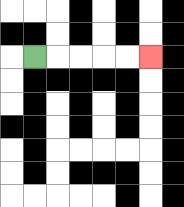{'start': '[1, 2]', 'end': '[6, 2]', 'path_directions': 'R,R,R,R,R', 'path_coordinates': '[[1, 2], [2, 2], [3, 2], [4, 2], [5, 2], [6, 2]]'}